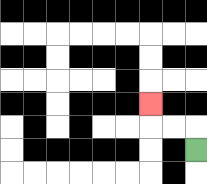{'start': '[8, 6]', 'end': '[6, 4]', 'path_directions': 'U,L,L,U', 'path_coordinates': '[[8, 6], [8, 5], [7, 5], [6, 5], [6, 4]]'}